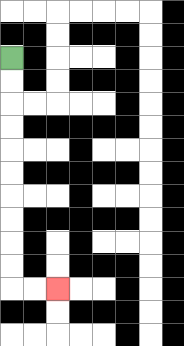{'start': '[0, 2]', 'end': '[2, 12]', 'path_directions': 'D,D,D,D,D,D,D,D,D,D,R,R', 'path_coordinates': '[[0, 2], [0, 3], [0, 4], [0, 5], [0, 6], [0, 7], [0, 8], [0, 9], [0, 10], [0, 11], [0, 12], [1, 12], [2, 12]]'}